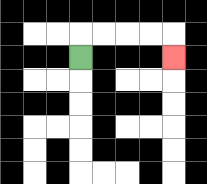{'start': '[3, 2]', 'end': '[7, 2]', 'path_directions': 'U,R,R,R,R,D', 'path_coordinates': '[[3, 2], [3, 1], [4, 1], [5, 1], [6, 1], [7, 1], [7, 2]]'}